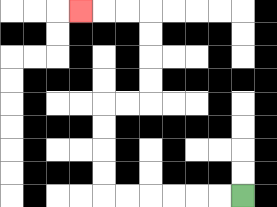{'start': '[10, 8]', 'end': '[3, 0]', 'path_directions': 'L,L,L,L,L,L,U,U,U,U,R,R,U,U,U,U,L,L,L', 'path_coordinates': '[[10, 8], [9, 8], [8, 8], [7, 8], [6, 8], [5, 8], [4, 8], [4, 7], [4, 6], [4, 5], [4, 4], [5, 4], [6, 4], [6, 3], [6, 2], [6, 1], [6, 0], [5, 0], [4, 0], [3, 0]]'}